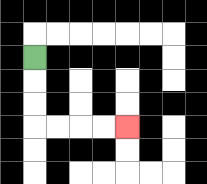{'start': '[1, 2]', 'end': '[5, 5]', 'path_directions': 'D,D,D,R,R,R,R', 'path_coordinates': '[[1, 2], [1, 3], [1, 4], [1, 5], [2, 5], [3, 5], [4, 5], [5, 5]]'}